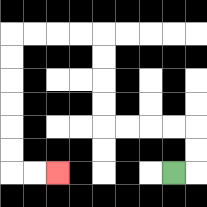{'start': '[7, 7]', 'end': '[2, 7]', 'path_directions': 'R,U,U,L,L,L,L,U,U,U,U,L,L,L,L,D,D,D,D,D,D,R,R', 'path_coordinates': '[[7, 7], [8, 7], [8, 6], [8, 5], [7, 5], [6, 5], [5, 5], [4, 5], [4, 4], [4, 3], [4, 2], [4, 1], [3, 1], [2, 1], [1, 1], [0, 1], [0, 2], [0, 3], [0, 4], [0, 5], [0, 6], [0, 7], [1, 7], [2, 7]]'}